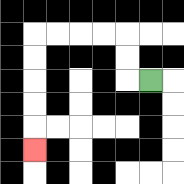{'start': '[6, 3]', 'end': '[1, 6]', 'path_directions': 'L,U,U,L,L,L,L,D,D,D,D,D', 'path_coordinates': '[[6, 3], [5, 3], [5, 2], [5, 1], [4, 1], [3, 1], [2, 1], [1, 1], [1, 2], [1, 3], [1, 4], [1, 5], [1, 6]]'}